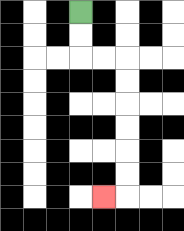{'start': '[3, 0]', 'end': '[4, 8]', 'path_directions': 'D,D,R,R,D,D,D,D,D,D,L', 'path_coordinates': '[[3, 0], [3, 1], [3, 2], [4, 2], [5, 2], [5, 3], [5, 4], [5, 5], [5, 6], [5, 7], [5, 8], [4, 8]]'}